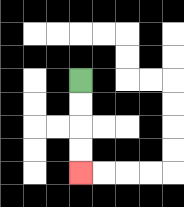{'start': '[3, 3]', 'end': '[3, 7]', 'path_directions': 'D,D,D,D', 'path_coordinates': '[[3, 3], [3, 4], [3, 5], [3, 6], [3, 7]]'}